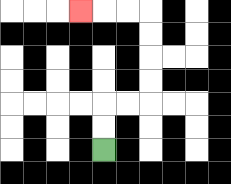{'start': '[4, 6]', 'end': '[3, 0]', 'path_directions': 'U,U,R,R,U,U,U,U,L,L,L', 'path_coordinates': '[[4, 6], [4, 5], [4, 4], [5, 4], [6, 4], [6, 3], [6, 2], [6, 1], [6, 0], [5, 0], [4, 0], [3, 0]]'}